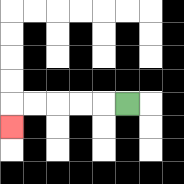{'start': '[5, 4]', 'end': '[0, 5]', 'path_directions': 'L,L,L,L,L,D', 'path_coordinates': '[[5, 4], [4, 4], [3, 4], [2, 4], [1, 4], [0, 4], [0, 5]]'}